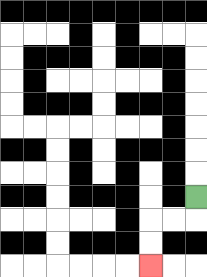{'start': '[8, 8]', 'end': '[6, 11]', 'path_directions': 'D,L,L,D,D', 'path_coordinates': '[[8, 8], [8, 9], [7, 9], [6, 9], [6, 10], [6, 11]]'}